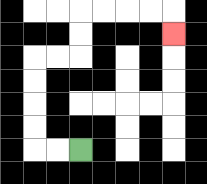{'start': '[3, 6]', 'end': '[7, 1]', 'path_directions': 'L,L,U,U,U,U,R,R,U,U,R,R,R,R,D', 'path_coordinates': '[[3, 6], [2, 6], [1, 6], [1, 5], [1, 4], [1, 3], [1, 2], [2, 2], [3, 2], [3, 1], [3, 0], [4, 0], [5, 0], [6, 0], [7, 0], [7, 1]]'}